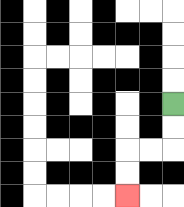{'start': '[7, 4]', 'end': '[5, 8]', 'path_directions': 'D,D,L,L,D,D', 'path_coordinates': '[[7, 4], [7, 5], [7, 6], [6, 6], [5, 6], [5, 7], [5, 8]]'}